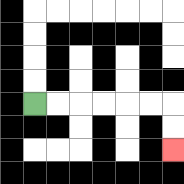{'start': '[1, 4]', 'end': '[7, 6]', 'path_directions': 'R,R,R,R,R,R,D,D', 'path_coordinates': '[[1, 4], [2, 4], [3, 4], [4, 4], [5, 4], [6, 4], [7, 4], [7, 5], [7, 6]]'}